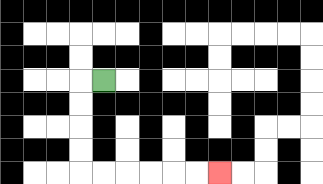{'start': '[4, 3]', 'end': '[9, 7]', 'path_directions': 'L,D,D,D,D,R,R,R,R,R,R', 'path_coordinates': '[[4, 3], [3, 3], [3, 4], [3, 5], [3, 6], [3, 7], [4, 7], [5, 7], [6, 7], [7, 7], [8, 7], [9, 7]]'}